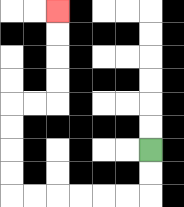{'start': '[6, 6]', 'end': '[2, 0]', 'path_directions': 'D,D,L,L,L,L,L,L,U,U,U,U,R,R,U,U,U,U', 'path_coordinates': '[[6, 6], [6, 7], [6, 8], [5, 8], [4, 8], [3, 8], [2, 8], [1, 8], [0, 8], [0, 7], [0, 6], [0, 5], [0, 4], [1, 4], [2, 4], [2, 3], [2, 2], [2, 1], [2, 0]]'}